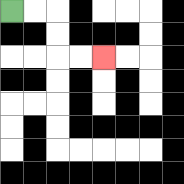{'start': '[0, 0]', 'end': '[4, 2]', 'path_directions': 'R,R,D,D,R,R', 'path_coordinates': '[[0, 0], [1, 0], [2, 0], [2, 1], [2, 2], [3, 2], [4, 2]]'}